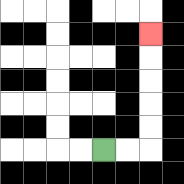{'start': '[4, 6]', 'end': '[6, 1]', 'path_directions': 'R,R,U,U,U,U,U', 'path_coordinates': '[[4, 6], [5, 6], [6, 6], [6, 5], [6, 4], [6, 3], [6, 2], [6, 1]]'}